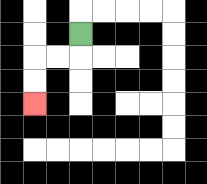{'start': '[3, 1]', 'end': '[1, 4]', 'path_directions': 'D,L,L,D,D', 'path_coordinates': '[[3, 1], [3, 2], [2, 2], [1, 2], [1, 3], [1, 4]]'}